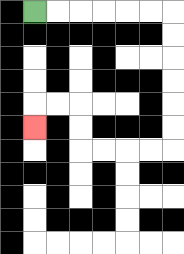{'start': '[1, 0]', 'end': '[1, 5]', 'path_directions': 'R,R,R,R,R,R,D,D,D,D,D,D,L,L,L,L,U,U,L,L,D', 'path_coordinates': '[[1, 0], [2, 0], [3, 0], [4, 0], [5, 0], [6, 0], [7, 0], [7, 1], [7, 2], [7, 3], [7, 4], [7, 5], [7, 6], [6, 6], [5, 6], [4, 6], [3, 6], [3, 5], [3, 4], [2, 4], [1, 4], [1, 5]]'}